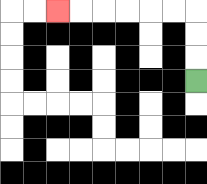{'start': '[8, 3]', 'end': '[2, 0]', 'path_directions': 'U,U,U,L,L,L,L,L,L', 'path_coordinates': '[[8, 3], [8, 2], [8, 1], [8, 0], [7, 0], [6, 0], [5, 0], [4, 0], [3, 0], [2, 0]]'}